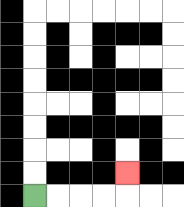{'start': '[1, 8]', 'end': '[5, 7]', 'path_directions': 'R,R,R,R,U', 'path_coordinates': '[[1, 8], [2, 8], [3, 8], [4, 8], [5, 8], [5, 7]]'}